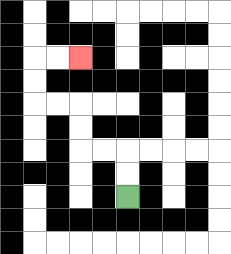{'start': '[5, 8]', 'end': '[3, 2]', 'path_directions': 'U,U,L,L,U,U,L,L,U,U,R,R', 'path_coordinates': '[[5, 8], [5, 7], [5, 6], [4, 6], [3, 6], [3, 5], [3, 4], [2, 4], [1, 4], [1, 3], [1, 2], [2, 2], [3, 2]]'}